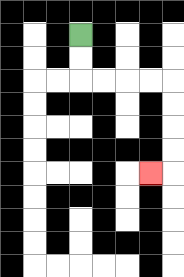{'start': '[3, 1]', 'end': '[6, 7]', 'path_directions': 'D,D,R,R,R,R,D,D,D,D,L', 'path_coordinates': '[[3, 1], [3, 2], [3, 3], [4, 3], [5, 3], [6, 3], [7, 3], [7, 4], [7, 5], [7, 6], [7, 7], [6, 7]]'}